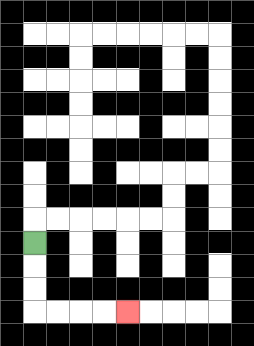{'start': '[1, 10]', 'end': '[5, 13]', 'path_directions': 'D,D,D,R,R,R,R', 'path_coordinates': '[[1, 10], [1, 11], [1, 12], [1, 13], [2, 13], [3, 13], [4, 13], [5, 13]]'}